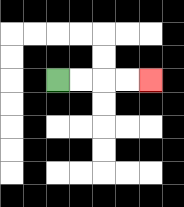{'start': '[2, 3]', 'end': '[6, 3]', 'path_directions': 'R,R,R,R', 'path_coordinates': '[[2, 3], [3, 3], [4, 3], [5, 3], [6, 3]]'}